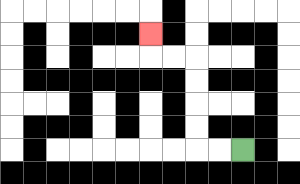{'start': '[10, 6]', 'end': '[6, 1]', 'path_directions': 'L,L,U,U,U,U,L,L,U', 'path_coordinates': '[[10, 6], [9, 6], [8, 6], [8, 5], [8, 4], [8, 3], [8, 2], [7, 2], [6, 2], [6, 1]]'}